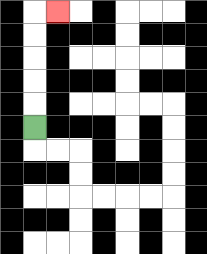{'start': '[1, 5]', 'end': '[2, 0]', 'path_directions': 'U,U,U,U,U,R', 'path_coordinates': '[[1, 5], [1, 4], [1, 3], [1, 2], [1, 1], [1, 0], [2, 0]]'}